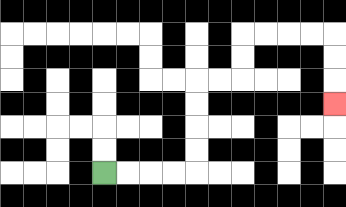{'start': '[4, 7]', 'end': '[14, 4]', 'path_directions': 'R,R,R,R,U,U,U,U,R,R,U,U,R,R,R,R,D,D,D', 'path_coordinates': '[[4, 7], [5, 7], [6, 7], [7, 7], [8, 7], [8, 6], [8, 5], [8, 4], [8, 3], [9, 3], [10, 3], [10, 2], [10, 1], [11, 1], [12, 1], [13, 1], [14, 1], [14, 2], [14, 3], [14, 4]]'}